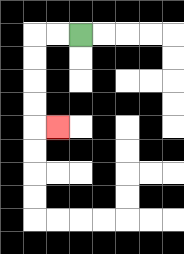{'start': '[3, 1]', 'end': '[2, 5]', 'path_directions': 'L,L,D,D,D,D,R', 'path_coordinates': '[[3, 1], [2, 1], [1, 1], [1, 2], [1, 3], [1, 4], [1, 5], [2, 5]]'}